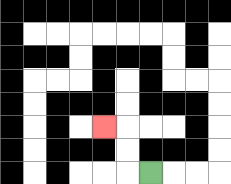{'start': '[6, 7]', 'end': '[4, 5]', 'path_directions': 'L,U,U,L', 'path_coordinates': '[[6, 7], [5, 7], [5, 6], [5, 5], [4, 5]]'}